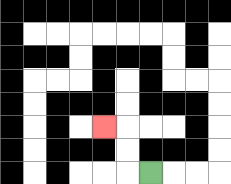{'start': '[6, 7]', 'end': '[4, 5]', 'path_directions': 'L,U,U,L', 'path_coordinates': '[[6, 7], [5, 7], [5, 6], [5, 5], [4, 5]]'}